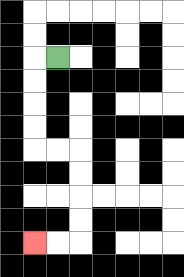{'start': '[2, 2]', 'end': '[1, 10]', 'path_directions': 'L,D,D,D,D,R,R,D,D,D,D,L,L', 'path_coordinates': '[[2, 2], [1, 2], [1, 3], [1, 4], [1, 5], [1, 6], [2, 6], [3, 6], [3, 7], [3, 8], [3, 9], [3, 10], [2, 10], [1, 10]]'}